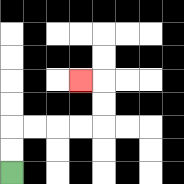{'start': '[0, 7]', 'end': '[3, 3]', 'path_directions': 'U,U,R,R,R,R,U,U,L', 'path_coordinates': '[[0, 7], [0, 6], [0, 5], [1, 5], [2, 5], [3, 5], [4, 5], [4, 4], [4, 3], [3, 3]]'}